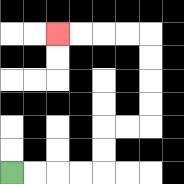{'start': '[0, 7]', 'end': '[2, 1]', 'path_directions': 'R,R,R,R,U,U,R,R,U,U,U,U,L,L,L,L', 'path_coordinates': '[[0, 7], [1, 7], [2, 7], [3, 7], [4, 7], [4, 6], [4, 5], [5, 5], [6, 5], [6, 4], [6, 3], [6, 2], [6, 1], [5, 1], [4, 1], [3, 1], [2, 1]]'}